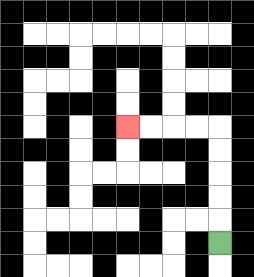{'start': '[9, 10]', 'end': '[5, 5]', 'path_directions': 'U,U,U,U,U,L,L,L,L', 'path_coordinates': '[[9, 10], [9, 9], [9, 8], [9, 7], [9, 6], [9, 5], [8, 5], [7, 5], [6, 5], [5, 5]]'}